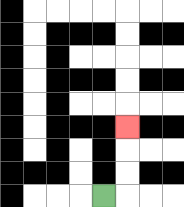{'start': '[4, 8]', 'end': '[5, 5]', 'path_directions': 'R,U,U,U', 'path_coordinates': '[[4, 8], [5, 8], [5, 7], [5, 6], [5, 5]]'}